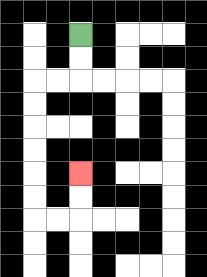{'start': '[3, 1]', 'end': '[3, 7]', 'path_directions': 'D,D,L,L,D,D,D,D,D,D,R,R,U,U', 'path_coordinates': '[[3, 1], [3, 2], [3, 3], [2, 3], [1, 3], [1, 4], [1, 5], [1, 6], [1, 7], [1, 8], [1, 9], [2, 9], [3, 9], [3, 8], [3, 7]]'}